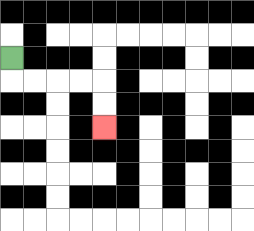{'start': '[0, 2]', 'end': '[4, 5]', 'path_directions': 'D,R,R,R,R,D,D', 'path_coordinates': '[[0, 2], [0, 3], [1, 3], [2, 3], [3, 3], [4, 3], [4, 4], [4, 5]]'}